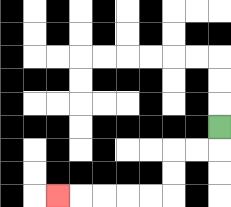{'start': '[9, 5]', 'end': '[2, 8]', 'path_directions': 'D,L,L,D,D,L,L,L,L,L', 'path_coordinates': '[[9, 5], [9, 6], [8, 6], [7, 6], [7, 7], [7, 8], [6, 8], [5, 8], [4, 8], [3, 8], [2, 8]]'}